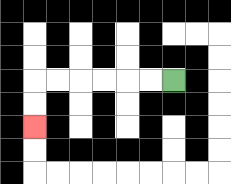{'start': '[7, 3]', 'end': '[1, 5]', 'path_directions': 'L,L,L,L,L,L,D,D', 'path_coordinates': '[[7, 3], [6, 3], [5, 3], [4, 3], [3, 3], [2, 3], [1, 3], [1, 4], [1, 5]]'}